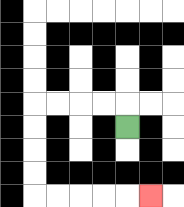{'start': '[5, 5]', 'end': '[6, 8]', 'path_directions': 'U,L,L,L,L,D,D,D,D,R,R,R,R,R', 'path_coordinates': '[[5, 5], [5, 4], [4, 4], [3, 4], [2, 4], [1, 4], [1, 5], [1, 6], [1, 7], [1, 8], [2, 8], [3, 8], [4, 8], [5, 8], [6, 8]]'}